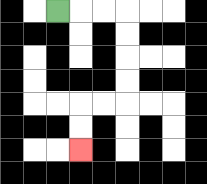{'start': '[2, 0]', 'end': '[3, 6]', 'path_directions': 'R,R,R,D,D,D,D,L,L,D,D', 'path_coordinates': '[[2, 0], [3, 0], [4, 0], [5, 0], [5, 1], [5, 2], [5, 3], [5, 4], [4, 4], [3, 4], [3, 5], [3, 6]]'}